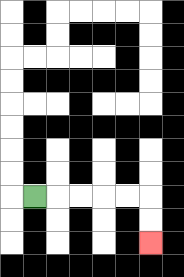{'start': '[1, 8]', 'end': '[6, 10]', 'path_directions': 'R,R,R,R,R,D,D', 'path_coordinates': '[[1, 8], [2, 8], [3, 8], [4, 8], [5, 8], [6, 8], [6, 9], [6, 10]]'}